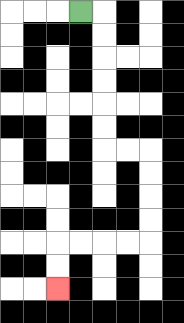{'start': '[3, 0]', 'end': '[2, 12]', 'path_directions': 'R,D,D,D,D,D,D,R,R,D,D,D,D,L,L,L,L,D,D', 'path_coordinates': '[[3, 0], [4, 0], [4, 1], [4, 2], [4, 3], [4, 4], [4, 5], [4, 6], [5, 6], [6, 6], [6, 7], [6, 8], [6, 9], [6, 10], [5, 10], [4, 10], [3, 10], [2, 10], [2, 11], [2, 12]]'}